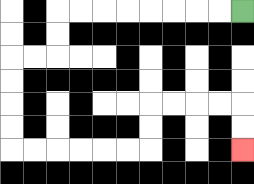{'start': '[10, 0]', 'end': '[10, 6]', 'path_directions': 'L,L,L,L,L,L,L,L,D,D,L,L,D,D,D,D,R,R,R,R,R,R,U,U,R,R,R,R,D,D', 'path_coordinates': '[[10, 0], [9, 0], [8, 0], [7, 0], [6, 0], [5, 0], [4, 0], [3, 0], [2, 0], [2, 1], [2, 2], [1, 2], [0, 2], [0, 3], [0, 4], [0, 5], [0, 6], [1, 6], [2, 6], [3, 6], [4, 6], [5, 6], [6, 6], [6, 5], [6, 4], [7, 4], [8, 4], [9, 4], [10, 4], [10, 5], [10, 6]]'}